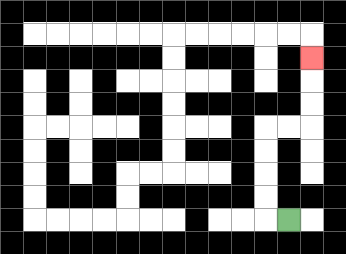{'start': '[12, 9]', 'end': '[13, 2]', 'path_directions': 'L,U,U,U,U,R,R,U,U,U', 'path_coordinates': '[[12, 9], [11, 9], [11, 8], [11, 7], [11, 6], [11, 5], [12, 5], [13, 5], [13, 4], [13, 3], [13, 2]]'}